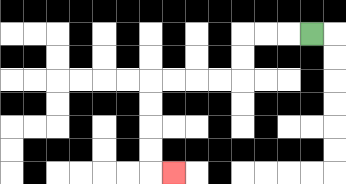{'start': '[13, 1]', 'end': '[7, 7]', 'path_directions': 'L,L,L,D,D,L,L,L,L,D,D,D,D,R', 'path_coordinates': '[[13, 1], [12, 1], [11, 1], [10, 1], [10, 2], [10, 3], [9, 3], [8, 3], [7, 3], [6, 3], [6, 4], [6, 5], [6, 6], [6, 7], [7, 7]]'}